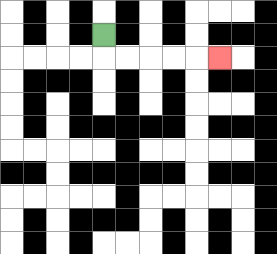{'start': '[4, 1]', 'end': '[9, 2]', 'path_directions': 'D,R,R,R,R,R', 'path_coordinates': '[[4, 1], [4, 2], [5, 2], [6, 2], [7, 2], [8, 2], [9, 2]]'}